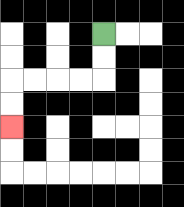{'start': '[4, 1]', 'end': '[0, 5]', 'path_directions': 'D,D,L,L,L,L,D,D', 'path_coordinates': '[[4, 1], [4, 2], [4, 3], [3, 3], [2, 3], [1, 3], [0, 3], [0, 4], [0, 5]]'}